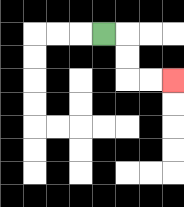{'start': '[4, 1]', 'end': '[7, 3]', 'path_directions': 'R,D,D,R,R', 'path_coordinates': '[[4, 1], [5, 1], [5, 2], [5, 3], [6, 3], [7, 3]]'}